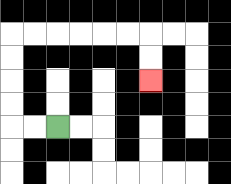{'start': '[2, 5]', 'end': '[6, 3]', 'path_directions': 'L,L,U,U,U,U,R,R,R,R,R,R,D,D', 'path_coordinates': '[[2, 5], [1, 5], [0, 5], [0, 4], [0, 3], [0, 2], [0, 1], [1, 1], [2, 1], [3, 1], [4, 1], [5, 1], [6, 1], [6, 2], [6, 3]]'}